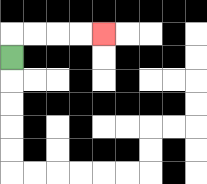{'start': '[0, 2]', 'end': '[4, 1]', 'path_directions': 'U,R,R,R,R', 'path_coordinates': '[[0, 2], [0, 1], [1, 1], [2, 1], [3, 1], [4, 1]]'}